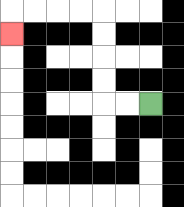{'start': '[6, 4]', 'end': '[0, 1]', 'path_directions': 'L,L,U,U,U,U,L,L,L,L,D', 'path_coordinates': '[[6, 4], [5, 4], [4, 4], [4, 3], [4, 2], [4, 1], [4, 0], [3, 0], [2, 0], [1, 0], [0, 0], [0, 1]]'}